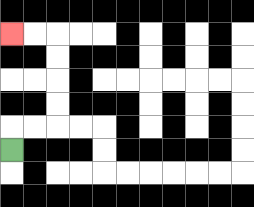{'start': '[0, 6]', 'end': '[0, 1]', 'path_directions': 'U,R,R,U,U,U,U,L,L', 'path_coordinates': '[[0, 6], [0, 5], [1, 5], [2, 5], [2, 4], [2, 3], [2, 2], [2, 1], [1, 1], [0, 1]]'}